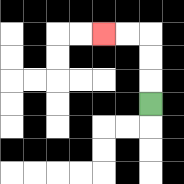{'start': '[6, 4]', 'end': '[4, 1]', 'path_directions': 'U,U,U,L,L', 'path_coordinates': '[[6, 4], [6, 3], [6, 2], [6, 1], [5, 1], [4, 1]]'}